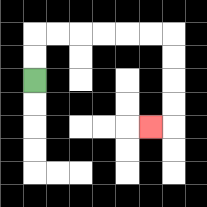{'start': '[1, 3]', 'end': '[6, 5]', 'path_directions': 'U,U,R,R,R,R,R,R,D,D,D,D,L', 'path_coordinates': '[[1, 3], [1, 2], [1, 1], [2, 1], [3, 1], [4, 1], [5, 1], [6, 1], [7, 1], [7, 2], [7, 3], [7, 4], [7, 5], [6, 5]]'}